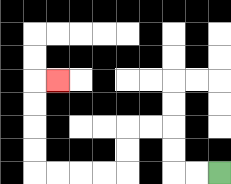{'start': '[9, 7]', 'end': '[2, 3]', 'path_directions': 'L,L,U,U,L,L,D,D,L,L,L,L,U,U,U,U,R', 'path_coordinates': '[[9, 7], [8, 7], [7, 7], [7, 6], [7, 5], [6, 5], [5, 5], [5, 6], [5, 7], [4, 7], [3, 7], [2, 7], [1, 7], [1, 6], [1, 5], [1, 4], [1, 3], [2, 3]]'}